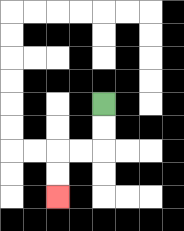{'start': '[4, 4]', 'end': '[2, 8]', 'path_directions': 'D,D,L,L,D,D', 'path_coordinates': '[[4, 4], [4, 5], [4, 6], [3, 6], [2, 6], [2, 7], [2, 8]]'}